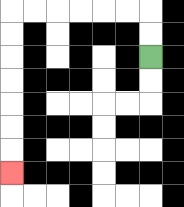{'start': '[6, 2]', 'end': '[0, 7]', 'path_directions': 'U,U,L,L,L,L,L,L,D,D,D,D,D,D,D', 'path_coordinates': '[[6, 2], [6, 1], [6, 0], [5, 0], [4, 0], [3, 0], [2, 0], [1, 0], [0, 0], [0, 1], [0, 2], [0, 3], [0, 4], [0, 5], [0, 6], [0, 7]]'}